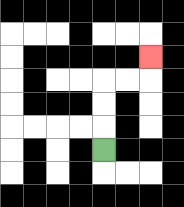{'start': '[4, 6]', 'end': '[6, 2]', 'path_directions': 'U,U,U,R,R,U', 'path_coordinates': '[[4, 6], [4, 5], [4, 4], [4, 3], [5, 3], [6, 3], [6, 2]]'}